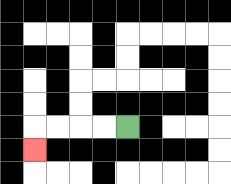{'start': '[5, 5]', 'end': '[1, 6]', 'path_directions': 'L,L,L,L,D', 'path_coordinates': '[[5, 5], [4, 5], [3, 5], [2, 5], [1, 5], [1, 6]]'}